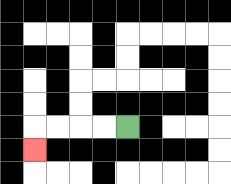{'start': '[5, 5]', 'end': '[1, 6]', 'path_directions': 'L,L,L,L,D', 'path_coordinates': '[[5, 5], [4, 5], [3, 5], [2, 5], [1, 5], [1, 6]]'}